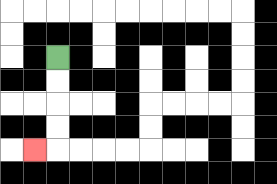{'start': '[2, 2]', 'end': '[1, 6]', 'path_directions': 'D,D,D,D,L', 'path_coordinates': '[[2, 2], [2, 3], [2, 4], [2, 5], [2, 6], [1, 6]]'}